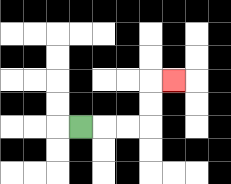{'start': '[3, 5]', 'end': '[7, 3]', 'path_directions': 'R,R,R,U,U,R', 'path_coordinates': '[[3, 5], [4, 5], [5, 5], [6, 5], [6, 4], [6, 3], [7, 3]]'}